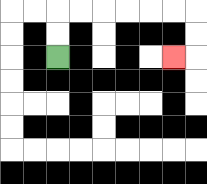{'start': '[2, 2]', 'end': '[7, 2]', 'path_directions': 'U,U,R,R,R,R,R,R,D,D,L', 'path_coordinates': '[[2, 2], [2, 1], [2, 0], [3, 0], [4, 0], [5, 0], [6, 0], [7, 0], [8, 0], [8, 1], [8, 2], [7, 2]]'}